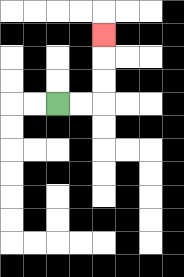{'start': '[2, 4]', 'end': '[4, 1]', 'path_directions': 'R,R,U,U,U', 'path_coordinates': '[[2, 4], [3, 4], [4, 4], [4, 3], [4, 2], [4, 1]]'}